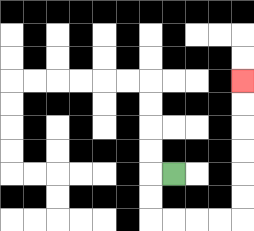{'start': '[7, 7]', 'end': '[10, 3]', 'path_directions': 'L,D,D,R,R,R,R,U,U,U,U,U,U', 'path_coordinates': '[[7, 7], [6, 7], [6, 8], [6, 9], [7, 9], [8, 9], [9, 9], [10, 9], [10, 8], [10, 7], [10, 6], [10, 5], [10, 4], [10, 3]]'}